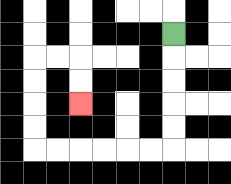{'start': '[7, 1]', 'end': '[3, 4]', 'path_directions': 'D,D,D,D,D,L,L,L,L,L,L,U,U,U,U,R,R,D,D', 'path_coordinates': '[[7, 1], [7, 2], [7, 3], [7, 4], [7, 5], [7, 6], [6, 6], [5, 6], [4, 6], [3, 6], [2, 6], [1, 6], [1, 5], [1, 4], [1, 3], [1, 2], [2, 2], [3, 2], [3, 3], [3, 4]]'}